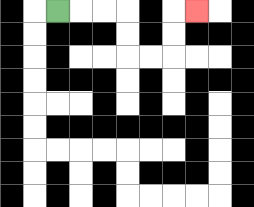{'start': '[2, 0]', 'end': '[8, 0]', 'path_directions': 'R,R,R,D,D,R,R,U,U,R', 'path_coordinates': '[[2, 0], [3, 0], [4, 0], [5, 0], [5, 1], [5, 2], [6, 2], [7, 2], [7, 1], [7, 0], [8, 0]]'}